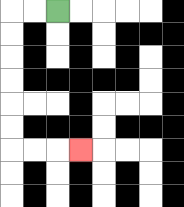{'start': '[2, 0]', 'end': '[3, 6]', 'path_directions': 'L,L,D,D,D,D,D,D,R,R,R', 'path_coordinates': '[[2, 0], [1, 0], [0, 0], [0, 1], [0, 2], [0, 3], [0, 4], [0, 5], [0, 6], [1, 6], [2, 6], [3, 6]]'}